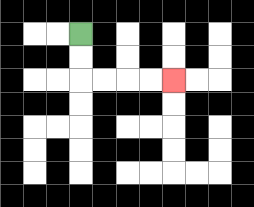{'start': '[3, 1]', 'end': '[7, 3]', 'path_directions': 'D,D,R,R,R,R', 'path_coordinates': '[[3, 1], [3, 2], [3, 3], [4, 3], [5, 3], [6, 3], [7, 3]]'}